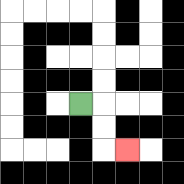{'start': '[3, 4]', 'end': '[5, 6]', 'path_directions': 'R,D,D,R', 'path_coordinates': '[[3, 4], [4, 4], [4, 5], [4, 6], [5, 6]]'}